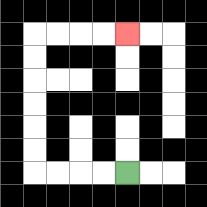{'start': '[5, 7]', 'end': '[5, 1]', 'path_directions': 'L,L,L,L,U,U,U,U,U,U,R,R,R,R', 'path_coordinates': '[[5, 7], [4, 7], [3, 7], [2, 7], [1, 7], [1, 6], [1, 5], [1, 4], [1, 3], [1, 2], [1, 1], [2, 1], [3, 1], [4, 1], [5, 1]]'}